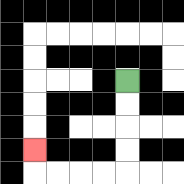{'start': '[5, 3]', 'end': '[1, 6]', 'path_directions': 'D,D,D,D,L,L,L,L,U', 'path_coordinates': '[[5, 3], [5, 4], [5, 5], [5, 6], [5, 7], [4, 7], [3, 7], [2, 7], [1, 7], [1, 6]]'}